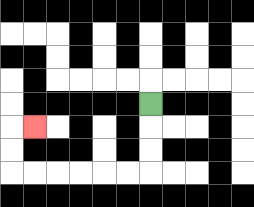{'start': '[6, 4]', 'end': '[1, 5]', 'path_directions': 'D,D,D,L,L,L,L,L,L,U,U,R', 'path_coordinates': '[[6, 4], [6, 5], [6, 6], [6, 7], [5, 7], [4, 7], [3, 7], [2, 7], [1, 7], [0, 7], [0, 6], [0, 5], [1, 5]]'}